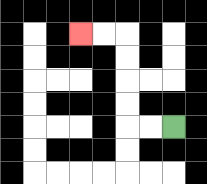{'start': '[7, 5]', 'end': '[3, 1]', 'path_directions': 'L,L,U,U,U,U,L,L', 'path_coordinates': '[[7, 5], [6, 5], [5, 5], [5, 4], [5, 3], [5, 2], [5, 1], [4, 1], [3, 1]]'}